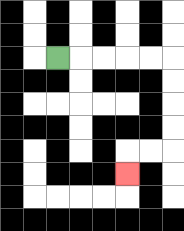{'start': '[2, 2]', 'end': '[5, 7]', 'path_directions': 'R,R,R,R,R,D,D,D,D,L,L,D', 'path_coordinates': '[[2, 2], [3, 2], [4, 2], [5, 2], [6, 2], [7, 2], [7, 3], [7, 4], [7, 5], [7, 6], [6, 6], [5, 6], [5, 7]]'}